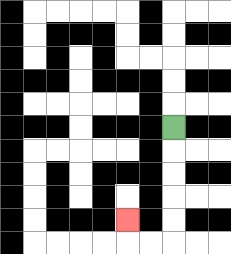{'start': '[7, 5]', 'end': '[5, 9]', 'path_directions': 'D,D,D,D,D,L,L,U', 'path_coordinates': '[[7, 5], [7, 6], [7, 7], [7, 8], [7, 9], [7, 10], [6, 10], [5, 10], [5, 9]]'}